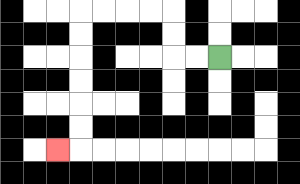{'start': '[9, 2]', 'end': '[2, 6]', 'path_directions': 'L,L,U,U,L,L,L,L,D,D,D,D,D,D,L', 'path_coordinates': '[[9, 2], [8, 2], [7, 2], [7, 1], [7, 0], [6, 0], [5, 0], [4, 0], [3, 0], [3, 1], [3, 2], [3, 3], [3, 4], [3, 5], [3, 6], [2, 6]]'}